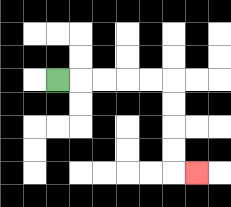{'start': '[2, 3]', 'end': '[8, 7]', 'path_directions': 'R,R,R,R,R,D,D,D,D,R', 'path_coordinates': '[[2, 3], [3, 3], [4, 3], [5, 3], [6, 3], [7, 3], [7, 4], [7, 5], [7, 6], [7, 7], [8, 7]]'}